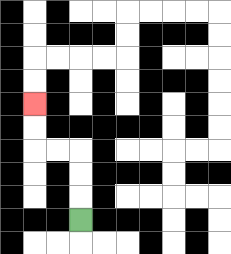{'start': '[3, 9]', 'end': '[1, 4]', 'path_directions': 'U,U,U,L,L,U,U', 'path_coordinates': '[[3, 9], [3, 8], [3, 7], [3, 6], [2, 6], [1, 6], [1, 5], [1, 4]]'}